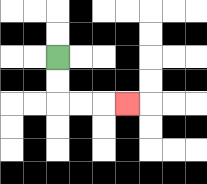{'start': '[2, 2]', 'end': '[5, 4]', 'path_directions': 'D,D,R,R,R', 'path_coordinates': '[[2, 2], [2, 3], [2, 4], [3, 4], [4, 4], [5, 4]]'}